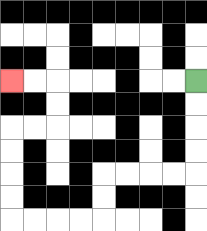{'start': '[8, 3]', 'end': '[0, 3]', 'path_directions': 'D,D,D,D,L,L,L,L,D,D,L,L,L,L,U,U,U,U,R,R,U,U,L,L', 'path_coordinates': '[[8, 3], [8, 4], [8, 5], [8, 6], [8, 7], [7, 7], [6, 7], [5, 7], [4, 7], [4, 8], [4, 9], [3, 9], [2, 9], [1, 9], [0, 9], [0, 8], [0, 7], [0, 6], [0, 5], [1, 5], [2, 5], [2, 4], [2, 3], [1, 3], [0, 3]]'}